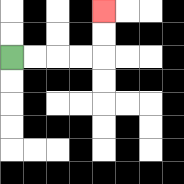{'start': '[0, 2]', 'end': '[4, 0]', 'path_directions': 'R,R,R,R,U,U', 'path_coordinates': '[[0, 2], [1, 2], [2, 2], [3, 2], [4, 2], [4, 1], [4, 0]]'}